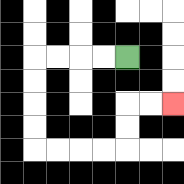{'start': '[5, 2]', 'end': '[7, 4]', 'path_directions': 'L,L,L,L,D,D,D,D,R,R,R,R,U,U,R,R', 'path_coordinates': '[[5, 2], [4, 2], [3, 2], [2, 2], [1, 2], [1, 3], [1, 4], [1, 5], [1, 6], [2, 6], [3, 6], [4, 6], [5, 6], [5, 5], [5, 4], [6, 4], [7, 4]]'}